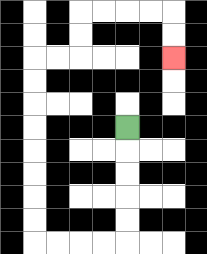{'start': '[5, 5]', 'end': '[7, 2]', 'path_directions': 'D,D,D,D,D,L,L,L,L,U,U,U,U,U,U,U,U,R,R,U,U,R,R,R,R,D,D', 'path_coordinates': '[[5, 5], [5, 6], [5, 7], [5, 8], [5, 9], [5, 10], [4, 10], [3, 10], [2, 10], [1, 10], [1, 9], [1, 8], [1, 7], [1, 6], [1, 5], [1, 4], [1, 3], [1, 2], [2, 2], [3, 2], [3, 1], [3, 0], [4, 0], [5, 0], [6, 0], [7, 0], [7, 1], [7, 2]]'}